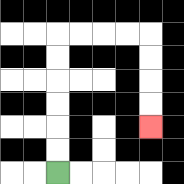{'start': '[2, 7]', 'end': '[6, 5]', 'path_directions': 'U,U,U,U,U,U,R,R,R,R,D,D,D,D', 'path_coordinates': '[[2, 7], [2, 6], [2, 5], [2, 4], [2, 3], [2, 2], [2, 1], [3, 1], [4, 1], [5, 1], [6, 1], [6, 2], [6, 3], [6, 4], [6, 5]]'}